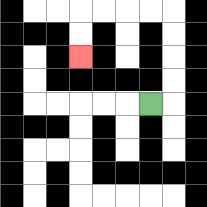{'start': '[6, 4]', 'end': '[3, 2]', 'path_directions': 'R,U,U,U,U,L,L,L,L,D,D', 'path_coordinates': '[[6, 4], [7, 4], [7, 3], [7, 2], [7, 1], [7, 0], [6, 0], [5, 0], [4, 0], [3, 0], [3, 1], [3, 2]]'}